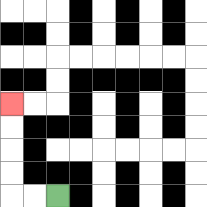{'start': '[2, 8]', 'end': '[0, 4]', 'path_directions': 'L,L,U,U,U,U', 'path_coordinates': '[[2, 8], [1, 8], [0, 8], [0, 7], [0, 6], [0, 5], [0, 4]]'}